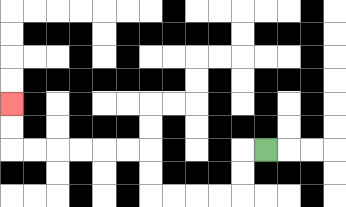{'start': '[11, 6]', 'end': '[0, 4]', 'path_directions': 'L,D,D,L,L,L,L,U,U,L,L,L,L,L,L,U,U', 'path_coordinates': '[[11, 6], [10, 6], [10, 7], [10, 8], [9, 8], [8, 8], [7, 8], [6, 8], [6, 7], [6, 6], [5, 6], [4, 6], [3, 6], [2, 6], [1, 6], [0, 6], [0, 5], [0, 4]]'}